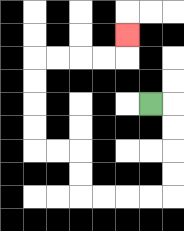{'start': '[6, 4]', 'end': '[5, 1]', 'path_directions': 'R,D,D,D,D,L,L,L,L,U,U,L,L,U,U,U,U,R,R,R,R,U', 'path_coordinates': '[[6, 4], [7, 4], [7, 5], [7, 6], [7, 7], [7, 8], [6, 8], [5, 8], [4, 8], [3, 8], [3, 7], [3, 6], [2, 6], [1, 6], [1, 5], [1, 4], [1, 3], [1, 2], [2, 2], [3, 2], [4, 2], [5, 2], [5, 1]]'}